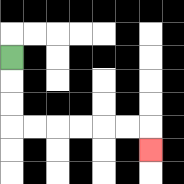{'start': '[0, 2]', 'end': '[6, 6]', 'path_directions': 'D,D,D,R,R,R,R,R,R,D', 'path_coordinates': '[[0, 2], [0, 3], [0, 4], [0, 5], [1, 5], [2, 5], [3, 5], [4, 5], [5, 5], [6, 5], [6, 6]]'}